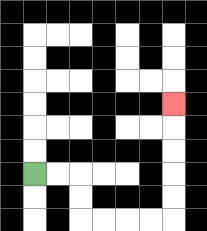{'start': '[1, 7]', 'end': '[7, 4]', 'path_directions': 'R,R,D,D,R,R,R,R,U,U,U,U,U', 'path_coordinates': '[[1, 7], [2, 7], [3, 7], [3, 8], [3, 9], [4, 9], [5, 9], [6, 9], [7, 9], [7, 8], [7, 7], [7, 6], [7, 5], [7, 4]]'}